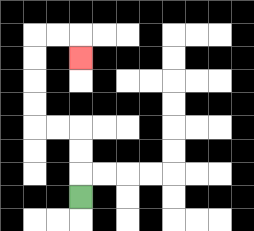{'start': '[3, 8]', 'end': '[3, 2]', 'path_directions': 'U,U,U,L,L,U,U,U,U,R,R,D', 'path_coordinates': '[[3, 8], [3, 7], [3, 6], [3, 5], [2, 5], [1, 5], [1, 4], [1, 3], [1, 2], [1, 1], [2, 1], [3, 1], [3, 2]]'}